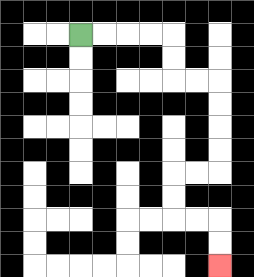{'start': '[3, 1]', 'end': '[9, 11]', 'path_directions': 'R,R,R,R,D,D,R,R,D,D,D,D,L,L,D,D,R,R,D,D', 'path_coordinates': '[[3, 1], [4, 1], [5, 1], [6, 1], [7, 1], [7, 2], [7, 3], [8, 3], [9, 3], [9, 4], [9, 5], [9, 6], [9, 7], [8, 7], [7, 7], [7, 8], [7, 9], [8, 9], [9, 9], [9, 10], [9, 11]]'}